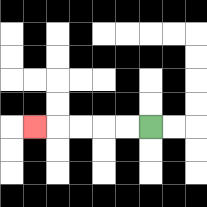{'start': '[6, 5]', 'end': '[1, 5]', 'path_directions': 'L,L,L,L,L', 'path_coordinates': '[[6, 5], [5, 5], [4, 5], [3, 5], [2, 5], [1, 5]]'}